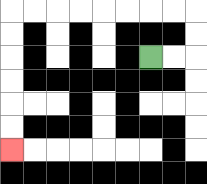{'start': '[6, 2]', 'end': '[0, 6]', 'path_directions': 'R,R,U,U,L,L,L,L,L,L,L,L,D,D,D,D,D,D', 'path_coordinates': '[[6, 2], [7, 2], [8, 2], [8, 1], [8, 0], [7, 0], [6, 0], [5, 0], [4, 0], [3, 0], [2, 0], [1, 0], [0, 0], [0, 1], [0, 2], [0, 3], [0, 4], [0, 5], [0, 6]]'}